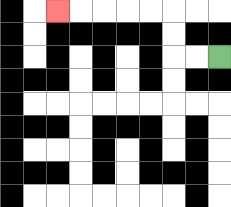{'start': '[9, 2]', 'end': '[2, 0]', 'path_directions': 'L,L,U,U,L,L,L,L,L', 'path_coordinates': '[[9, 2], [8, 2], [7, 2], [7, 1], [7, 0], [6, 0], [5, 0], [4, 0], [3, 0], [2, 0]]'}